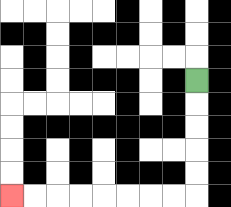{'start': '[8, 3]', 'end': '[0, 8]', 'path_directions': 'D,D,D,D,D,L,L,L,L,L,L,L,L', 'path_coordinates': '[[8, 3], [8, 4], [8, 5], [8, 6], [8, 7], [8, 8], [7, 8], [6, 8], [5, 8], [4, 8], [3, 8], [2, 8], [1, 8], [0, 8]]'}